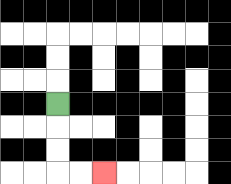{'start': '[2, 4]', 'end': '[4, 7]', 'path_directions': 'D,D,D,R,R', 'path_coordinates': '[[2, 4], [2, 5], [2, 6], [2, 7], [3, 7], [4, 7]]'}